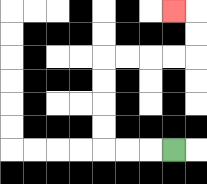{'start': '[7, 6]', 'end': '[7, 0]', 'path_directions': 'L,L,L,U,U,U,U,R,R,R,R,U,U,L', 'path_coordinates': '[[7, 6], [6, 6], [5, 6], [4, 6], [4, 5], [4, 4], [4, 3], [4, 2], [5, 2], [6, 2], [7, 2], [8, 2], [8, 1], [8, 0], [7, 0]]'}